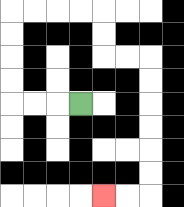{'start': '[3, 4]', 'end': '[4, 8]', 'path_directions': 'L,L,L,U,U,U,U,R,R,R,R,D,D,R,R,D,D,D,D,D,D,L,L', 'path_coordinates': '[[3, 4], [2, 4], [1, 4], [0, 4], [0, 3], [0, 2], [0, 1], [0, 0], [1, 0], [2, 0], [3, 0], [4, 0], [4, 1], [4, 2], [5, 2], [6, 2], [6, 3], [6, 4], [6, 5], [6, 6], [6, 7], [6, 8], [5, 8], [4, 8]]'}